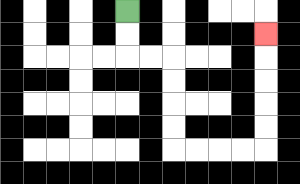{'start': '[5, 0]', 'end': '[11, 1]', 'path_directions': 'D,D,R,R,D,D,D,D,R,R,R,R,U,U,U,U,U', 'path_coordinates': '[[5, 0], [5, 1], [5, 2], [6, 2], [7, 2], [7, 3], [7, 4], [7, 5], [7, 6], [8, 6], [9, 6], [10, 6], [11, 6], [11, 5], [11, 4], [11, 3], [11, 2], [11, 1]]'}